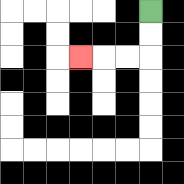{'start': '[6, 0]', 'end': '[3, 2]', 'path_directions': 'D,D,L,L,L', 'path_coordinates': '[[6, 0], [6, 1], [6, 2], [5, 2], [4, 2], [3, 2]]'}